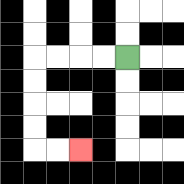{'start': '[5, 2]', 'end': '[3, 6]', 'path_directions': 'L,L,L,L,D,D,D,D,R,R', 'path_coordinates': '[[5, 2], [4, 2], [3, 2], [2, 2], [1, 2], [1, 3], [1, 4], [1, 5], [1, 6], [2, 6], [3, 6]]'}